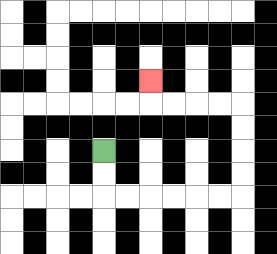{'start': '[4, 6]', 'end': '[6, 3]', 'path_directions': 'D,D,R,R,R,R,R,R,U,U,U,U,L,L,L,L,U', 'path_coordinates': '[[4, 6], [4, 7], [4, 8], [5, 8], [6, 8], [7, 8], [8, 8], [9, 8], [10, 8], [10, 7], [10, 6], [10, 5], [10, 4], [9, 4], [8, 4], [7, 4], [6, 4], [6, 3]]'}